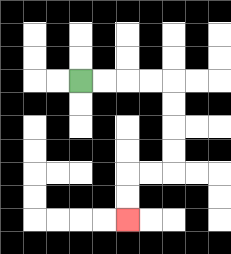{'start': '[3, 3]', 'end': '[5, 9]', 'path_directions': 'R,R,R,R,D,D,D,D,L,L,D,D', 'path_coordinates': '[[3, 3], [4, 3], [5, 3], [6, 3], [7, 3], [7, 4], [7, 5], [7, 6], [7, 7], [6, 7], [5, 7], [5, 8], [5, 9]]'}